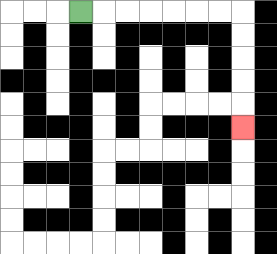{'start': '[3, 0]', 'end': '[10, 5]', 'path_directions': 'R,R,R,R,R,R,R,D,D,D,D,D', 'path_coordinates': '[[3, 0], [4, 0], [5, 0], [6, 0], [7, 0], [8, 0], [9, 0], [10, 0], [10, 1], [10, 2], [10, 3], [10, 4], [10, 5]]'}